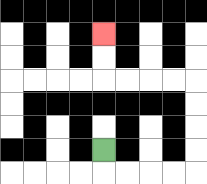{'start': '[4, 6]', 'end': '[4, 1]', 'path_directions': 'D,R,R,R,R,U,U,U,U,L,L,L,L,U,U', 'path_coordinates': '[[4, 6], [4, 7], [5, 7], [6, 7], [7, 7], [8, 7], [8, 6], [8, 5], [8, 4], [8, 3], [7, 3], [6, 3], [5, 3], [4, 3], [4, 2], [4, 1]]'}